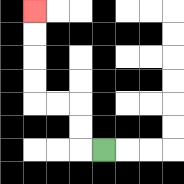{'start': '[4, 6]', 'end': '[1, 0]', 'path_directions': 'L,U,U,L,L,U,U,U,U', 'path_coordinates': '[[4, 6], [3, 6], [3, 5], [3, 4], [2, 4], [1, 4], [1, 3], [1, 2], [1, 1], [1, 0]]'}